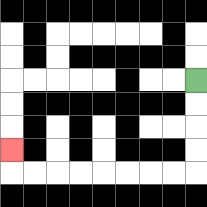{'start': '[8, 3]', 'end': '[0, 6]', 'path_directions': 'D,D,D,D,L,L,L,L,L,L,L,L,U', 'path_coordinates': '[[8, 3], [8, 4], [8, 5], [8, 6], [8, 7], [7, 7], [6, 7], [5, 7], [4, 7], [3, 7], [2, 7], [1, 7], [0, 7], [0, 6]]'}